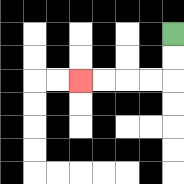{'start': '[7, 1]', 'end': '[3, 3]', 'path_directions': 'D,D,L,L,L,L', 'path_coordinates': '[[7, 1], [7, 2], [7, 3], [6, 3], [5, 3], [4, 3], [3, 3]]'}